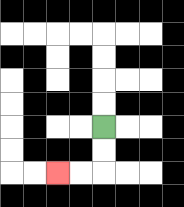{'start': '[4, 5]', 'end': '[2, 7]', 'path_directions': 'D,D,L,L', 'path_coordinates': '[[4, 5], [4, 6], [4, 7], [3, 7], [2, 7]]'}